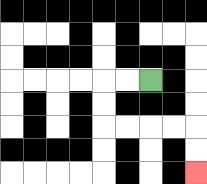{'start': '[6, 3]', 'end': '[8, 7]', 'path_directions': 'L,L,D,D,R,R,R,R,D,D', 'path_coordinates': '[[6, 3], [5, 3], [4, 3], [4, 4], [4, 5], [5, 5], [6, 5], [7, 5], [8, 5], [8, 6], [8, 7]]'}